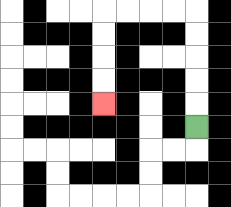{'start': '[8, 5]', 'end': '[4, 4]', 'path_directions': 'U,U,U,U,U,L,L,L,L,D,D,D,D', 'path_coordinates': '[[8, 5], [8, 4], [8, 3], [8, 2], [8, 1], [8, 0], [7, 0], [6, 0], [5, 0], [4, 0], [4, 1], [4, 2], [4, 3], [4, 4]]'}